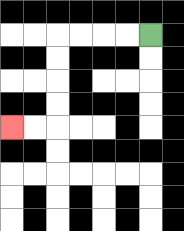{'start': '[6, 1]', 'end': '[0, 5]', 'path_directions': 'L,L,L,L,D,D,D,D,L,L', 'path_coordinates': '[[6, 1], [5, 1], [4, 1], [3, 1], [2, 1], [2, 2], [2, 3], [2, 4], [2, 5], [1, 5], [0, 5]]'}